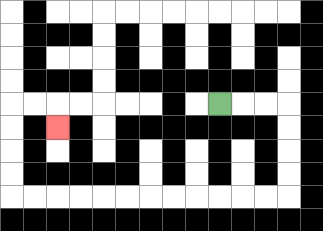{'start': '[9, 4]', 'end': '[2, 5]', 'path_directions': 'R,R,R,D,D,D,D,L,L,L,L,L,L,L,L,L,L,L,L,U,U,U,U,R,R,D', 'path_coordinates': '[[9, 4], [10, 4], [11, 4], [12, 4], [12, 5], [12, 6], [12, 7], [12, 8], [11, 8], [10, 8], [9, 8], [8, 8], [7, 8], [6, 8], [5, 8], [4, 8], [3, 8], [2, 8], [1, 8], [0, 8], [0, 7], [0, 6], [0, 5], [0, 4], [1, 4], [2, 4], [2, 5]]'}